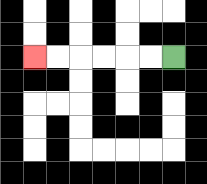{'start': '[7, 2]', 'end': '[1, 2]', 'path_directions': 'L,L,L,L,L,L', 'path_coordinates': '[[7, 2], [6, 2], [5, 2], [4, 2], [3, 2], [2, 2], [1, 2]]'}